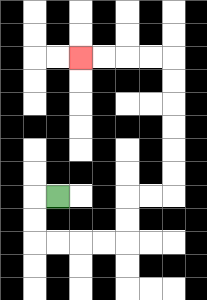{'start': '[2, 8]', 'end': '[3, 2]', 'path_directions': 'L,D,D,R,R,R,R,U,U,R,R,U,U,U,U,U,U,L,L,L,L', 'path_coordinates': '[[2, 8], [1, 8], [1, 9], [1, 10], [2, 10], [3, 10], [4, 10], [5, 10], [5, 9], [5, 8], [6, 8], [7, 8], [7, 7], [7, 6], [7, 5], [7, 4], [7, 3], [7, 2], [6, 2], [5, 2], [4, 2], [3, 2]]'}